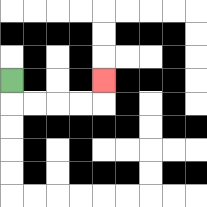{'start': '[0, 3]', 'end': '[4, 3]', 'path_directions': 'D,R,R,R,R,U', 'path_coordinates': '[[0, 3], [0, 4], [1, 4], [2, 4], [3, 4], [4, 4], [4, 3]]'}